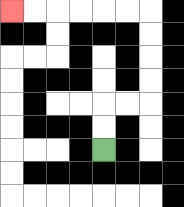{'start': '[4, 6]', 'end': '[0, 0]', 'path_directions': 'U,U,R,R,U,U,U,U,L,L,L,L,L,L', 'path_coordinates': '[[4, 6], [4, 5], [4, 4], [5, 4], [6, 4], [6, 3], [6, 2], [6, 1], [6, 0], [5, 0], [4, 0], [3, 0], [2, 0], [1, 0], [0, 0]]'}